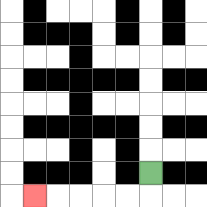{'start': '[6, 7]', 'end': '[1, 8]', 'path_directions': 'D,L,L,L,L,L', 'path_coordinates': '[[6, 7], [6, 8], [5, 8], [4, 8], [3, 8], [2, 8], [1, 8]]'}